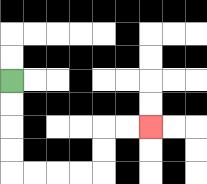{'start': '[0, 3]', 'end': '[6, 5]', 'path_directions': 'D,D,D,D,R,R,R,R,U,U,R,R', 'path_coordinates': '[[0, 3], [0, 4], [0, 5], [0, 6], [0, 7], [1, 7], [2, 7], [3, 7], [4, 7], [4, 6], [4, 5], [5, 5], [6, 5]]'}